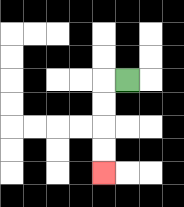{'start': '[5, 3]', 'end': '[4, 7]', 'path_directions': 'L,D,D,D,D', 'path_coordinates': '[[5, 3], [4, 3], [4, 4], [4, 5], [4, 6], [4, 7]]'}